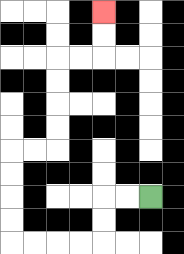{'start': '[6, 8]', 'end': '[4, 0]', 'path_directions': 'L,L,D,D,L,L,L,L,U,U,U,U,R,R,U,U,U,U,R,R,U,U', 'path_coordinates': '[[6, 8], [5, 8], [4, 8], [4, 9], [4, 10], [3, 10], [2, 10], [1, 10], [0, 10], [0, 9], [0, 8], [0, 7], [0, 6], [1, 6], [2, 6], [2, 5], [2, 4], [2, 3], [2, 2], [3, 2], [4, 2], [4, 1], [4, 0]]'}